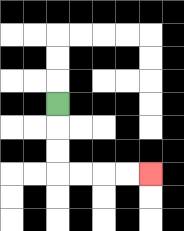{'start': '[2, 4]', 'end': '[6, 7]', 'path_directions': 'D,D,D,R,R,R,R', 'path_coordinates': '[[2, 4], [2, 5], [2, 6], [2, 7], [3, 7], [4, 7], [5, 7], [6, 7]]'}